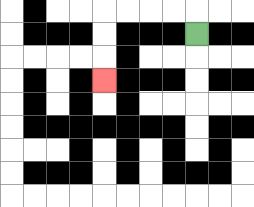{'start': '[8, 1]', 'end': '[4, 3]', 'path_directions': 'U,L,L,L,L,D,D,D', 'path_coordinates': '[[8, 1], [8, 0], [7, 0], [6, 0], [5, 0], [4, 0], [4, 1], [4, 2], [4, 3]]'}